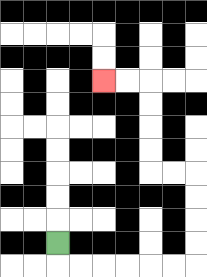{'start': '[2, 10]', 'end': '[4, 3]', 'path_directions': 'D,R,R,R,R,R,R,U,U,U,U,L,L,U,U,U,U,L,L', 'path_coordinates': '[[2, 10], [2, 11], [3, 11], [4, 11], [5, 11], [6, 11], [7, 11], [8, 11], [8, 10], [8, 9], [8, 8], [8, 7], [7, 7], [6, 7], [6, 6], [6, 5], [6, 4], [6, 3], [5, 3], [4, 3]]'}